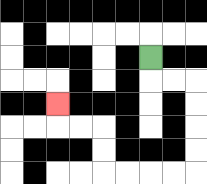{'start': '[6, 2]', 'end': '[2, 4]', 'path_directions': 'D,R,R,D,D,D,D,L,L,L,L,U,U,L,L,U', 'path_coordinates': '[[6, 2], [6, 3], [7, 3], [8, 3], [8, 4], [8, 5], [8, 6], [8, 7], [7, 7], [6, 7], [5, 7], [4, 7], [4, 6], [4, 5], [3, 5], [2, 5], [2, 4]]'}